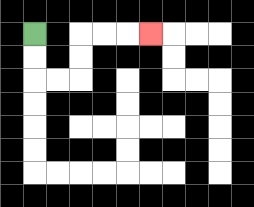{'start': '[1, 1]', 'end': '[6, 1]', 'path_directions': 'D,D,R,R,U,U,R,R,R', 'path_coordinates': '[[1, 1], [1, 2], [1, 3], [2, 3], [3, 3], [3, 2], [3, 1], [4, 1], [5, 1], [6, 1]]'}